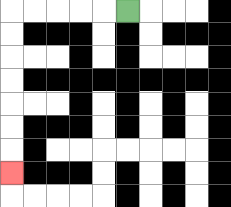{'start': '[5, 0]', 'end': '[0, 7]', 'path_directions': 'L,L,L,L,L,D,D,D,D,D,D,D', 'path_coordinates': '[[5, 0], [4, 0], [3, 0], [2, 0], [1, 0], [0, 0], [0, 1], [0, 2], [0, 3], [0, 4], [0, 5], [0, 6], [0, 7]]'}